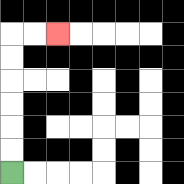{'start': '[0, 7]', 'end': '[2, 1]', 'path_directions': 'U,U,U,U,U,U,R,R', 'path_coordinates': '[[0, 7], [0, 6], [0, 5], [0, 4], [0, 3], [0, 2], [0, 1], [1, 1], [2, 1]]'}